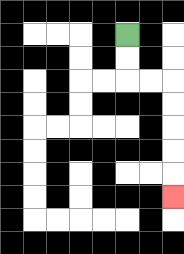{'start': '[5, 1]', 'end': '[7, 8]', 'path_directions': 'D,D,R,R,D,D,D,D,D', 'path_coordinates': '[[5, 1], [5, 2], [5, 3], [6, 3], [7, 3], [7, 4], [7, 5], [7, 6], [7, 7], [7, 8]]'}